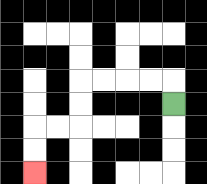{'start': '[7, 4]', 'end': '[1, 7]', 'path_directions': 'U,L,L,L,L,D,D,L,L,D,D', 'path_coordinates': '[[7, 4], [7, 3], [6, 3], [5, 3], [4, 3], [3, 3], [3, 4], [3, 5], [2, 5], [1, 5], [1, 6], [1, 7]]'}